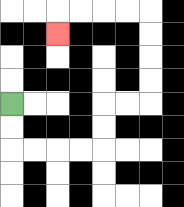{'start': '[0, 4]', 'end': '[2, 1]', 'path_directions': 'D,D,R,R,R,R,U,U,R,R,U,U,U,U,L,L,L,L,D', 'path_coordinates': '[[0, 4], [0, 5], [0, 6], [1, 6], [2, 6], [3, 6], [4, 6], [4, 5], [4, 4], [5, 4], [6, 4], [6, 3], [6, 2], [6, 1], [6, 0], [5, 0], [4, 0], [3, 0], [2, 0], [2, 1]]'}